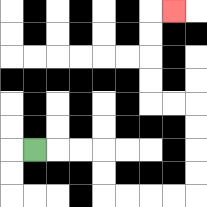{'start': '[1, 6]', 'end': '[7, 0]', 'path_directions': 'R,R,R,D,D,R,R,R,R,U,U,U,U,L,L,U,U,U,U,R', 'path_coordinates': '[[1, 6], [2, 6], [3, 6], [4, 6], [4, 7], [4, 8], [5, 8], [6, 8], [7, 8], [8, 8], [8, 7], [8, 6], [8, 5], [8, 4], [7, 4], [6, 4], [6, 3], [6, 2], [6, 1], [6, 0], [7, 0]]'}